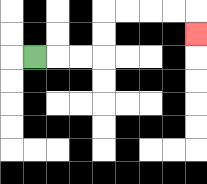{'start': '[1, 2]', 'end': '[8, 1]', 'path_directions': 'R,R,R,U,U,R,R,R,R,D', 'path_coordinates': '[[1, 2], [2, 2], [3, 2], [4, 2], [4, 1], [4, 0], [5, 0], [6, 0], [7, 0], [8, 0], [8, 1]]'}